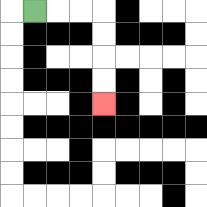{'start': '[1, 0]', 'end': '[4, 4]', 'path_directions': 'R,R,R,D,D,D,D', 'path_coordinates': '[[1, 0], [2, 0], [3, 0], [4, 0], [4, 1], [4, 2], [4, 3], [4, 4]]'}